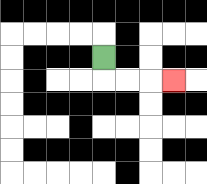{'start': '[4, 2]', 'end': '[7, 3]', 'path_directions': 'D,R,R,R', 'path_coordinates': '[[4, 2], [4, 3], [5, 3], [6, 3], [7, 3]]'}